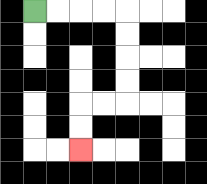{'start': '[1, 0]', 'end': '[3, 6]', 'path_directions': 'R,R,R,R,D,D,D,D,L,L,D,D', 'path_coordinates': '[[1, 0], [2, 0], [3, 0], [4, 0], [5, 0], [5, 1], [5, 2], [5, 3], [5, 4], [4, 4], [3, 4], [3, 5], [3, 6]]'}